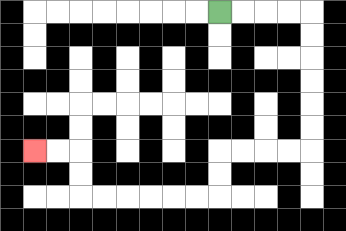{'start': '[9, 0]', 'end': '[1, 6]', 'path_directions': 'R,R,R,R,D,D,D,D,D,D,L,L,L,L,D,D,L,L,L,L,L,L,U,U,L,L', 'path_coordinates': '[[9, 0], [10, 0], [11, 0], [12, 0], [13, 0], [13, 1], [13, 2], [13, 3], [13, 4], [13, 5], [13, 6], [12, 6], [11, 6], [10, 6], [9, 6], [9, 7], [9, 8], [8, 8], [7, 8], [6, 8], [5, 8], [4, 8], [3, 8], [3, 7], [3, 6], [2, 6], [1, 6]]'}